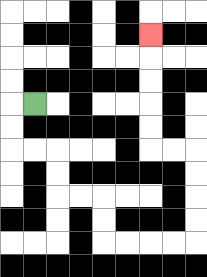{'start': '[1, 4]', 'end': '[6, 1]', 'path_directions': 'L,D,D,R,R,D,D,R,R,D,D,R,R,R,R,U,U,U,U,L,L,U,U,U,U,U', 'path_coordinates': '[[1, 4], [0, 4], [0, 5], [0, 6], [1, 6], [2, 6], [2, 7], [2, 8], [3, 8], [4, 8], [4, 9], [4, 10], [5, 10], [6, 10], [7, 10], [8, 10], [8, 9], [8, 8], [8, 7], [8, 6], [7, 6], [6, 6], [6, 5], [6, 4], [6, 3], [6, 2], [6, 1]]'}